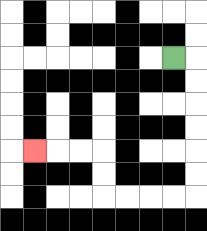{'start': '[7, 2]', 'end': '[1, 6]', 'path_directions': 'R,D,D,D,D,D,D,L,L,L,L,U,U,L,L,L', 'path_coordinates': '[[7, 2], [8, 2], [8, 3], [8, 4], [8, 5], [8, 6], [8, 7], [8, 8], [7, 8], [6, 8], [5, 8], [4, 8], [4, 7], [4, 6], [3, 6], [2, 6], [1, 6]]'}